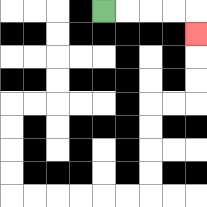{'start': '[4, 0]', 'end': '[8, 1]', 'path_directions': 'R,R,R,R,D', 'path_coordinates': '[[4, 0], [5, 0], [6, 0], [7, 0], [8, 0], [8, 1]]'}